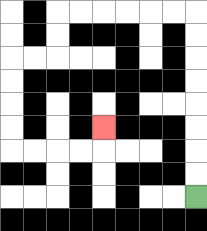{'start': '[8, 8]', 'end': '[4, 5]', 'path_directions': 'U,U,U,U,U,U,U,U,L,L,L,L,L,L,D,D,L,L,D,D,D,D,R,R,R,R,U', 'path_coordinates': '[[8, 8], [8, 7], [8, 6], [8, 5], [8, 4], [8, 3], [8, 2], [8, 1], [8, 0], [7, 0], [6, 0], [5, 0], [4, 0], [3, 0], [2, 0], [2, 1], [2, 2], [1, 2], [0, 2], [0, 3], [0, 4], [0, 5], [0, 6], [1, 6], [2, 6], [3, 6], [4, 6], [4, 5]]'}